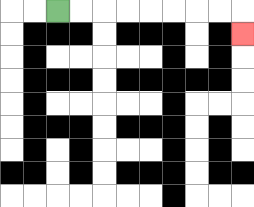{'start': '[2, 0]', 'end': '[10, 1]', 'path_directions': 'R,R,R,R,R,R,R,R,D', 'path_coordinates': '[[2, 0], [3, 0], [4, 0], [5, 0], [6, 0], [7, 0], [8, 0], [9, 0], [10, 0], [10, 1]]'}